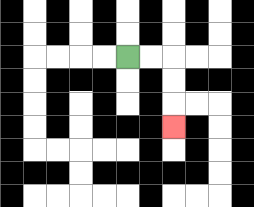{'start': '[5, 2]', 'end': '[7, 5]', 'path_directions': 'R,R,D,D,D', 'path_coordinates': '[[5, 2], [6, 2], [7, 2], [7, 3], [7, 4], [7, 5]]'}